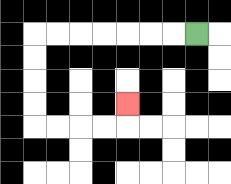{'start': '[8, 1]', 'end': '[5, 4]', 'path_directions': 'L,L,L,L,L,L,L,D,D,D,D,R,R,R,R,U', 'path_coordinates': '[[8, 1], [7, 1], [6, 1], [5, 1], [4, 1], [3, 1], [2, 1], [1, 1], [1, 2], [1, 3], [1, 4], [1, 5], [2, 5], [3, 5], [4, 5], [5, 5], [5, 4]]'}